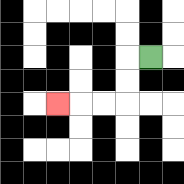{'start': '[6, 2]', 'end': '[2, 4]', 'path_directions': 'L,D,D,L,L,L', 'path_coordinates': '[[6, 2], [5, 2], [5, 3], [5, 4], [4, 4], [3, 4], [2, 4]]'}